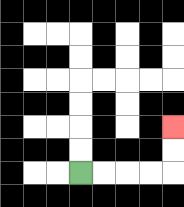{'start': '[3, 7]', 'end': '[7, 5]', 'path_directions': 'R,R,R,R,U,U', 'path_coordinates': '[[3, 7], [4, 7], [5, 7], [6, 7], [7, 7], [7, 6], [7, 5]]'}